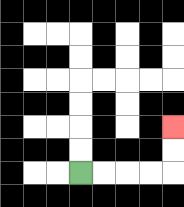{'start': '[3, 7]', 'end': '[7, 5]', 'path_directions': 'R,R,R,R,U,U', 'path_coordinates': '[[3, 7], [4, 7], [5, 7], [6, 7], [7, 7], [7, 6], [7, 5]]'}